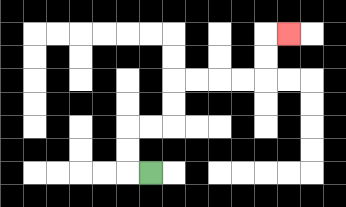{'start': '[6, 7]', 'end': '[12, 1]', 'path_directions': 'L,U,U,R,R,U,U,R,R,R,R,U,U,R', 'path_coordinates': '[[6, 7], [5, 7], [5, 6], [5, 5], [6, 5], [7, 5], [7, 4], [7, 3], [8, 3], [9, 3], [10, 3], [11, 3], [11, 2], [11, 1], [12, 1]]'}